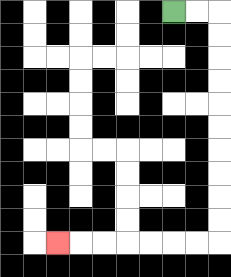{'start': '[7, 0]', 'end': '[2, 10]', 'path_directions': 'R,R,D,D,D,D,D,D,D,D,D,D,L,L,L,L,L,L,L', 'path_coordinates': '[[7, 0], [8, 0], [9, 0], [9, 1], [9, 2], [9, 3], [9, 4], [9, 5], [9, 6], [9, 7], [9, 8], [9, 9], [9, 10], [8, 10], [7, 10], [6, 10], [5, 10], [4, 10], [3, 10], [2, 10]]'}